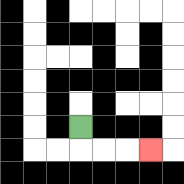{'start': '[3, 5]', 'end': '[6, 6]', 'path_directions': 'D,R,R,R', 'path_coordinates': '[[3, 5], [3, 6], [4, 6], [5, 6], [6, 6]]'}